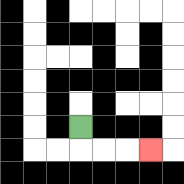{'start': '[3, 5]', 'end': '[6, 6]', 'path_directions': 'D,R,R,R', 'path_coordinates': '[[3, 5], [3, 6], [4, 6], [5, 6], [6, 6]]'}